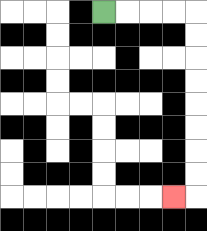{'start': '[4, 0]', 'end': '[7, 8]', 'path_directions': 'R,R,R,R,D,D,D,D,D,D,D,D,L', 'path_coordinates': '[[4, 0], [5, 0], [6, 0], [7, 0], [8, 0], [8, 1], [8, 2], [8, 3], [8, 4], [8, 5], [8, 6], [8, 7], [8, 8], [7, 8]]'}